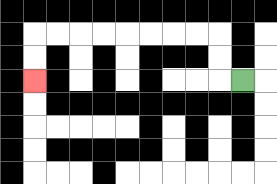{'start': '[10, 3]', 'end': '[1, 3]', 'path_directions': 'L,U,U,L,L,L,L,L,L,L,L,D,D', 'path_coordinates': '[[10, 3], [9, 3], [9, 2], [9, 1], [8, 1], [7, 1], [6, 1], [5, 1], [4, 1], [3, 1], [2, 1], [1, 1], [1, 2], [1, 3]]'}